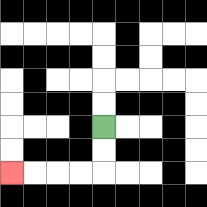{'start': '[4, 5]', 'end': '[0, 7]', 'path_directions': 'D,D,L,L,L,L', 'path_coordinates': '[[4, 5], [4, 6], [4, 7], [3, 7], [2, 7], [1, 7], [0, 7]]'}